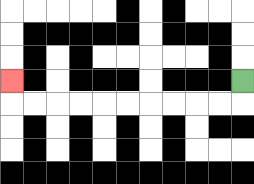{'start': '[10, 3]', 'end': '[0, 3]', 'path_directions': 'D,L,L,L,L,L,L,L,L,L,L,U', 'path_coordinates': '[[10, 3], [10, 4], [9, 4], [8, 4], [7, 4], [6, 4], [5, 4], [4, 4], [3, 4], [2, 4], [1, 4], [0, 4], [0, 3]]'}